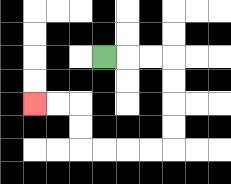{'start': '[4, 2]', 'end': '[1, 4]', 'path_directions': 'R,R,R,D,D,D,D,L,L,L,L,U,U,L,L', 'path_coordinates': '[[4, 2], [5, 2], [6, 2], [7, 2], [7, 3], [7, 4], [7, 5], [7, 6], [6, 6], [5, 6], [4, 6], [3, 6], [3, 5], [3, 4], [2, 4], [1, 4]]'}